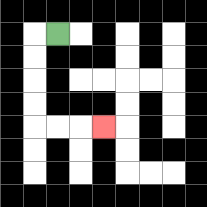{'start': '[2, 1]', 'end': '[4, 5]', 'path_directions': 'L,D,D,D,D,R,R,R', 'path_coordinates': '[[2, 1], [1, 1], [1, 2], [1, 3], [1, 4], [1, 5], [2, 5], [3, 5], [4, 5]]'}